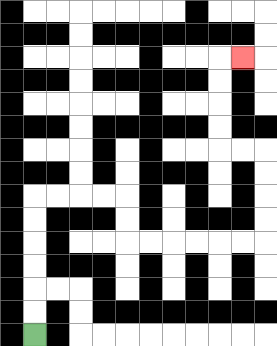{'start': '[1, 14]', 'end': '[10, 2]', 'path_directions': 'U,U,U,U,U,U,R,R,R,R,D,D,R,R,R,R,R,R,U,U,U,U,L,L,U,U,U,U,R', 'path_coordinates': '[[1, 14], [1, 13], [1, 12], [1, 11], [1, 10], [1, 9], [1, 8], [2, 8], [3, 8], [4, 8], [5, 8], [5, 9], [5, 10], [6, 10], [7, 10], [8, 10], [9, 10], [10, 10], [11, 10], [11, 9], [11, 8], [11, 7], [11, 6], [10, 6], [9, 6], [9, 5], [9, 4], [9, 3], [9, 2], [10, 2]]'}